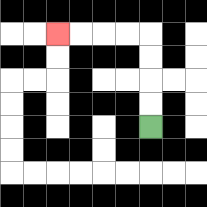{'start': '[6, 5]', 'end': '[2, 1]', 'path_directions': 'U,U,U,U,L,L,L,L', 'path_coordinates': '[[6, 5], [6, 4], [6, 3], [6, 2], [6, 1], [5, 1], [4, 1], [3, 1], [2, 1]]'}